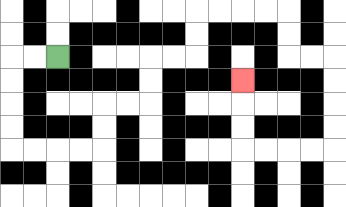{'start': '[2, 2]', 'end': '[10, 3]', 'path_directions': 'L,L,D,D,D,D,R,R,R,R,U,U,R,R,U,U,R,R,U,U,R,R,R,R,D,D,R,R,D,D,D,D,L,L,L,L,U,U,U', 'path_coordinates': '[[2, 2], [1, 2], [0, 2], [0, 3], [0, 4], [0, 5], [0, 6], [1, 6], [2, 6], [3, 6], [4, 6], [4, 5], [4, 4], [5, 4], [6, 4], [6, 3], [6, 2], [7, 2], [8, 2], [8, 1], [8, 0], [9, 0], [10, 0], [11, 0], [12, 0], [12, 1], [12, 2], [13, 2], [14, 2], [14, 3], [14, 4], [14, 5], [14, 6], [13, 6], [12, 6], [11, 6], [10, 6], [10, 5], [10, 4], [10, 3]]'}